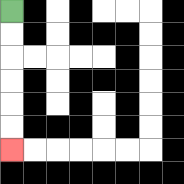{'start': '[0, 0]', 'end': '[0, 6]', 'path_directions': 'D,D,D,D,D,D', 'path_coordinates': '[[0, 0], [0, 1], [0, 2], [0, 3], [0, 4], [0, 5], [0, 6]]'}